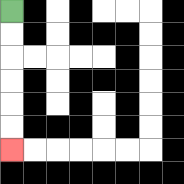{'start': '[0, 0]', 'end': '[0, 6]', 'path_directions': 'D,D,D,D,D,D', 'path_coordinates': '[[0, 0], [0, 1], [0, 2], [0, 3], [0, 4], [0, 5], [0, 6]]'}